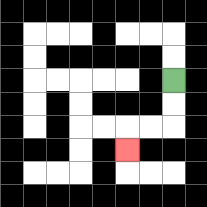{'start': '[7, 3]', 'end': '[5, 6]', 'path_directions': 'D,D,L,L,D', 'path_coordinates': '[[7, 3], [7, 4], [7, 5], [6, 5], [5, 5], [5, 6]]'}